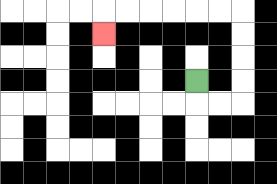{'start': '[8, 3]', 'end': '[4, 1]', 'path_directions': 'D,R,R,U,U,U,U,L,L,L,L,L,L,D', 'path_coordinates': '[[8, 3], [8, 4], [9, 4], [10, 4], [10, 3], [10, 2], [10, 1], [10, 0], [9, 0], [8, 0], [7, 0], [6, 0], [5, 0], [4, 0], [4, 1]]'}